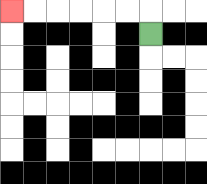{'start': '[6, 1]', 'end': '[0, 0]', 'path_directions': 'U,L,L,L,L,L,L', 'path_coordinates': '[[6, 1], [6, 0], [5, 0], [4, 0], [3, 0], [2, 0], [1, 0], [0, 0]]'}